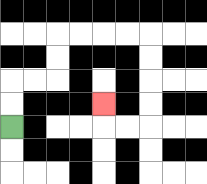{'start': '[0, 5]', 'end': '[4, 4]', 'path_directions': 'U,U,R,R,U,U,R,R,R,R,D,D,D,D,L,L,U', 'path_coordinates': '[[0, 5], [0, 4], [0, 3], [1, 3], [2, 3], [2, 2], [2, 1], [3, 1], [4, 1], [5, 1], [6, 1], [6, 2], [6, 3], [6, 4], [6, 5], [5, 5], [4, 5], [4, 4]]'}